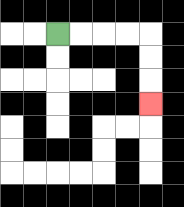{'start': '[2, 1]', 'end': '[6, 4]', 'path_directions': 'R,R,R,R,D,D,D', 'path_coordinates': '[[2, 1], [3, 1], [4, 1], [5, 1], [6, 1], [6, 2], [6, 3], [6, 4]]'}